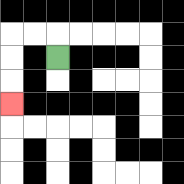{'start': '[2, 2]', 'end': '[0, 4]', 'path_directions': 'U,L,L,D,D,D', 'path_coordinates': '[[2, 2], [2, 1], [1, 1], [0, 1], [0, 2], [0, 3], [0, 4]]'}